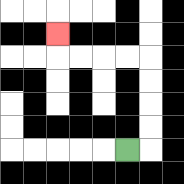{'start': '[5, 6]', 'end': '[2, 1]', 'path_directions': 'R,U,U,U,U,L,L,L,L,U', 'path_coordinates': '[[5, 6], [6, 6], [6, 5], [6, 4], [6, 3], [6, 2], [5, 2], [4, 2], [3, 2], [2, 2], [2, 1]]'}